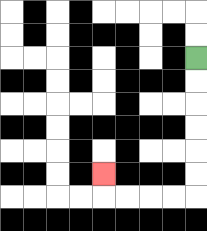{'start': '[8, 2]', 'end': '[4, 7]', 'path_directions': 'D,D,D,D,D,D,L,L,L,L,U', 'path_coordinates': '[[8, 2], [8, 3], [8, 4], [8, 5], [8, 6], [8, 7], [8, 8], [7, 8], [6, 8], [5, 8], [4, 8], [4, 7]]'}